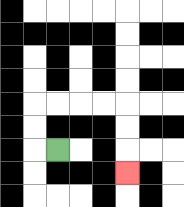{'start': '[2, 6]', 'end': '[5, 7]', 'path_directions': 'L,U,U,R,R,R,R,D,D,D', 'path_coordinates': '[[2, 6], [1, 6], [1, 5], [1, 4], [2, 4], [3, 4], [4, 4], [5, 4], [5, 5], [5, 6], [5, 7]]'}